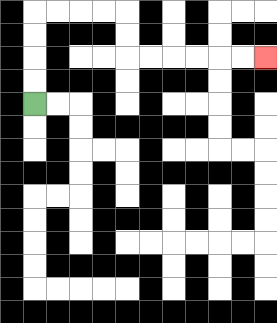{'start': '[1, 4]', 'end': '[11, 2]', 'path_directions': 'U,U,U,U,R,R,R,R,D,D,R,R,R,R,R,R', 'path_coordinates': '[[1, 4], [1, 3], [1, 2], [1, 1], [1, 0], [2, 0], [3, 0], [4, 0], [5, 0], [5, 1], [5, 2], [6, 2], [7, 2], [8, 2], [9, 2], [10, 2], [11, 2]]'}